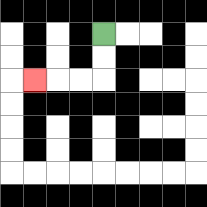{'start': '[4, 1]', 'end': '[1, 3]', 'path_directions': 'D,D,L,L,L', 'path_coordinates': '[[4, 1], [4, 2], [4, 3], [3, 3], [2, 3], [1, 3]]'}